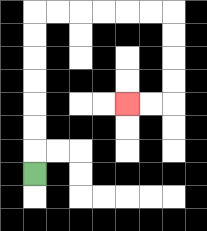{'start': '[1, 7]', 'end': '[5, 4]', 'path_directions': 'U,U,U,U,U,U,U,R,R,R,R,R,R,D,D,D,D,L,L', 'path_coordinates': '[[1, 7], [1, 6], [1, 5], [1, 4], [1, 3], [1, 2], [1, 1], [1, 0], [2, 0], [3, 0], [4, 0], [5, 0], [6, 0], [7, 0], [7, 1], [7, 2], [7, 3], [7, 4], [6, 4], [5, 4]]'}